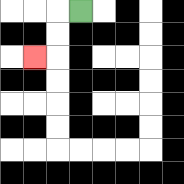{'start': '[3, 0]', 'end': '[1, 2]', 'path_directions': 'L,D,D,L', 'path_coordinates': '[[3, 0], [2, 0], [2, 1], [2, 2], [1, 2]]'}